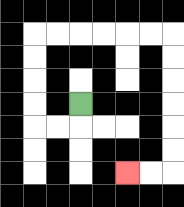{'start': '[3, 4]', 'end': '[5, 7]', 'path_directions': 'D,L,L,U,U,U,U,R,R,R,R,R,R,D,D,D,D,D,D,L,L', 'path_coordinates': '[[3, 4], [3, 5], [2, 5], [1, 5], [1, 4], [1, 3], [1, 2], [1, 1], [2, 1], [3, 1], [4, 1], [5, 1], [6, 1], [7, 1], [7, 2], [7, 3], [7, 4], [7, 5], [7, 6], [7, 7], [6, 7], [5, 7]]'}